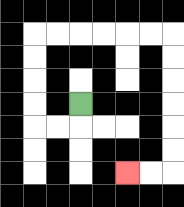{'start': '[3, 4]', 'end': '[5, 7]', 'path_directions': 'D,L,L,U,U,U,U,R,R,R,R,R,R,D,D,D,D,D,D,L,L', 'path_coordinates': '[[3, 4], [3, 5], [2, 5], [1, 5], [1, 4], [1, 3], [1, 2], [1, 1], [2, 1], [3, 1], [4, 1], [5, 1], [6, 1], [7, 1], [7, 2], [7, 3], [7, 4], [7, 5], [7, 6], [7, 7], [6, 7], [5, 7]]'}